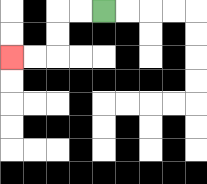{'start': '[4, 0]', 'end': '[0, 2]', 'path_directions': 'L,L,D,D,L,L', 'path_coordinates': '[[4, 0], [3, 0], [2, 0], [2, 1], [2, 2], [1, 2], [0, 2]]'}